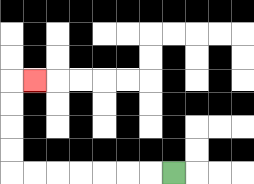{'start': '[7, 7]', 'end': '[1, 3]', 'path_directions': 'L,L,L,L,L,L,L,U,U,U,U,R', 'path_coordinates': '[[7, 7], [6, 7], [5, 7], [4, 7], [3, 7], [2, 7], [1, 7], [0, 7], [0, 6], [0, 5], [0, 4], [0, 3], [1, 3]]'}